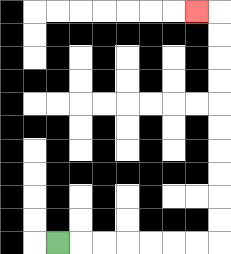{'start': '[2, 10]', 'end': '[8, 0]', 'path_directions': 'R,R,R,R,R,R,R,U,U,U,U,U,U,U,U,U,U,L', 'path_coordinates': '[[2, 10], [3, 10], [4, 10], [5, 10], [6, 10], [7, 10], [8, 10], [9, 10], [9, 9], [9, 8], [9, 7], [9, 6], [9, 5], [9, 4], [9, 3], [9, 2], [9, 1], [9, 0], [8, 0]]'}